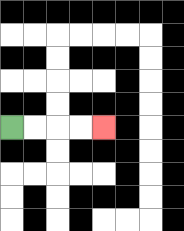{'start': '[0, 5]', 'end': '[4, 5]', 'path_directions': 'R,R,R,R', 'path_coordinates': '[[0, 5], [1, 5], [2, 5], [3, 5], [4, 5]]'}